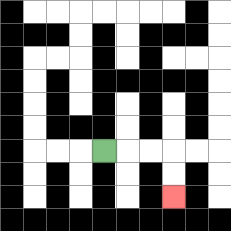{'start': '[4, 6]', 'end': '[7, 8]', 'path_directions': 'R,R,R,D,D', 'path_coordinates': '[[4, 6], [5, 6], [6, 6], [7, 6], [7, 7], [7, 8]]'}